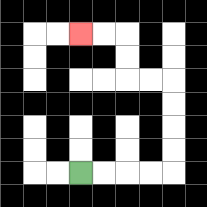{'start': '[3, 7]', 'end': '[3, 1]', 'path_directions': 'R,R,R,R,U,U,U,U,L,L,U,U,L,L', 'path_coordinates': '[[3, 7], [4, 7], [5, 7], [6, 7], [7, 7], [7, 6], [7, 5], [7, 4], [7, 3], [6, 3], [5, 3], [5, 2], [5, 1], [4, 1], [3, 1]]'}